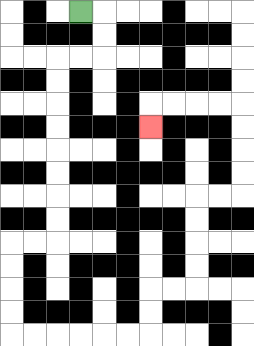{'start': '[3, 0]', 'end': '[6, 5]', 'path_directions': 'R,D,D,L,L,D,D,D,D,D,D,D,D,L,L,D,D,D,D,R,R,R,R,R,R,U,U,R,R,U,U,U,U,R,R,U,U,U,U,L,L,L,L,D', 'path_coordinates': '[[3, 0], [4, 0], [4, 1], [4, 2], [3, 2], [2, 2], [2, 3], [2, 4], [2, 5], [2, 6], [2, 7], [2, 8], [2, 9], [2, 10], [1, 10], [0, 10], [0, 11], [0, 12], [0, 13], [0, 14], [1, 14], [2, 14], [3, 14], [4, 14], [5, 14], [6, 14], [6, 13], [6, 12], [7, 12], [8, 12], [8, 11], [8, 10], [8, 9], [8, 8], [9, 8], [10, 8], [10, 7], [10, 6], [10, 5], [10, 4], [9, 4], [8, 4], [7, 4], [6, 4], [6, 5]]'}